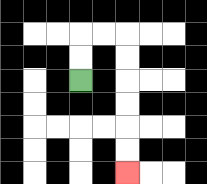{'start': '[3, 3]', 'end': '[5, 7]', 'path_directions': 'U,U,R,R,D,D,D,D,D,D', 'path_coordinates': '[[3, 3], [3, 2], [3, 1], [4, 1], [5, 1], [5, 2], [5, 3], [5, 4], [5, 5], [5, 6], [5, 7]]'}